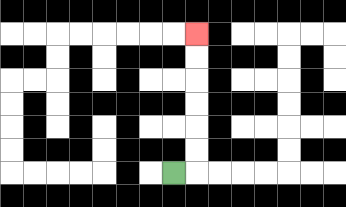{'start': '[7, 7]', 'end': '[8, 1]', 'path_directions': 'R,U,U,U,U,U,U', 'path_coordinates': '[[7, 7], [8, 7], [8, 6], [8, 5], [8, 4], [8, 3], [8, 2], [8, 1]]'}